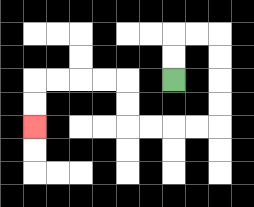{'start': '[7, 3]', 'end': '[1, 5]', 'path_directions': 'U,U,R,R,D,D,D,D,L,L,L,L,U,U,L,L,L,L,D,D', 'path_coordinates': '[[7, 3], [7, 2], [7, 1], [8, 1], [9, 1], [9, 2], [9, 3], [9, 4], [9, 5], [8, 5], [7, 5], [6, 5], [5, 5], [5, 4], [5, 3], [4, 3], [3, 3], [2, 3], [1, 3], [1, 4], [1, 5]]'}